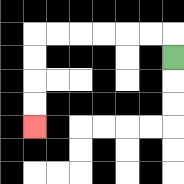{'start': '[7, 2]', 'end': '[1, 5]', 'path_directions': 'U,L,L,L,L,L,L,D,D,D,D', 'path_coordinates': '[[7, 2], [7, 1], [6, 1], [5, 1], [4, 1], [3, 1], [2, 1], [1, 1], [1, 2], [1, 3], [1, 4], [1, 5]]'}